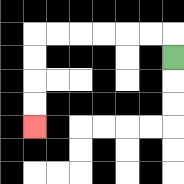{'start': '[7, 2]', 'end': '[1, 5]', 'path_directions': 'U,L,L,L,L,L,L,D,D,D,D', 'path_coordinates': '[[7, 2], [7, 1], [6, 1], [5, 1], [4, 1], [3, 1], [2, 1], [1, 1], [1, 2], [1, 3], [1, 4], [1, 5]]'}